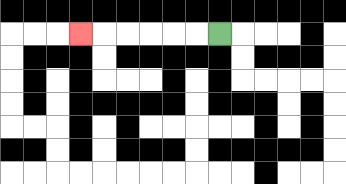{'start': '[9, 1]', 'end': '[3, 1]', 'path_directions': 'L,L,L,L,L,L', 'path_coordinates': '[[9, 1], [8, 1], [7, 1], [6, 1], [5, 1], [4, 1], [3, 1]]'}